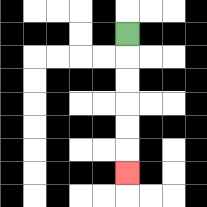{'start': '[5, 1]', 'end': '[5, 7]', 'path_directions': 'D,D,D,D,D,D', 'path_coordinates': '[[5, 1], [5, 2], [5, 3], [5, 4], [5, 5], [5, 6], [5, 7]]'}